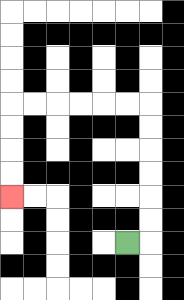{'start': '[5, 10]', 'end': '[0, 8]', 'path_directions': 'R,U,U,U,U,U,U,L,L,L,L,L,L,D,D,D,D', 'path_coordinates': '[[5, 10], [6, 10], [6, 9], [6, 8], [6, 7], [6, 6], [6, 5], [6, 4], [5, 4], [4, 4], [3, 4], [2, 4], [1, 4], [0, 4], [0, 5], [0, 6], [0, 7], [0, 8]]'}